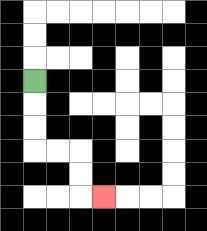{'start': '[1, 3]', 'end': '[4, 8]', 'path_directions': 'D,D,D,R,R,D,D,R', 'path_coordinates': '[[1, 3], [1, 4], [1, 5], [1, 6], [2, 6], [3, 6], [3, 7], [3, 8], [4, 8]]'}